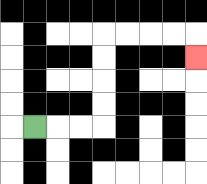{'start': '[1, 5]', 'end': '[8, 2]', 'path_directions': 'R,R,R,U,U,U,U,R,R,R,R,D', 'path_coordinates': '[[1, 5], [2, 5], [3, 5], [4, 5], [4, 4], [4, 3], [4, 2], [4, 1], [5, 1], [6, 1], [7, 1], [8, 1], [8, 2]]'}